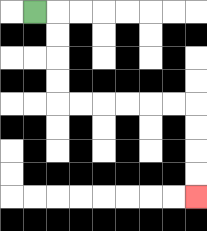{'start': '[1, 0]', 'end': '[8, 8]', 'path_directions': 'R,D,D,D,D,R,R,R,R,R,R,D,D,D,D', 'path_coordinates': '[[1, 0], [2, 0], [2, 1], [2, 2], [2, 3], [2, 4], [3, 4], [4, 4], [5, 4], [6, 4], [7, 4], [8, 4], [8, 5], [8, 6], [8, 7], [8, 8]]'}